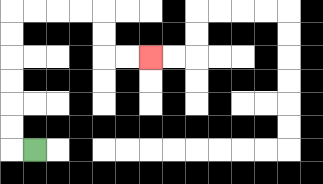{'start': '[1, 6]', 'end': '[6, 2]', 'path_directions': 'L,U,U,U,U,U,U,R,R,R,R,D,D,R,R', 'path_coordinates': '[[1, 6], [0, 6], [0, 5], [0, 4], [0, 3], [0, 2], [0, 1], [0, 0], [1, 0], [2, 0], [3, 0], [4, 0], [4, 1], [4, 2], [5, 2], [6, 2]]'}